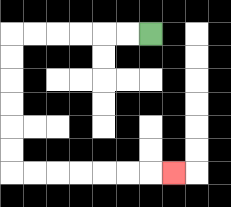{'start': '[6, 1]', 'end': '[7, 7]', 'path_directions': 'L,L,L,L,L,L,D,D,D,D,D,D,R,R,R,R,R,R,R', 'path_coordinates': '[[6, 1], [5, 1], [4, 1], [3, 1], [2, 1], [1, 1], [0, 1], [0, 2], [0, 3], [0, 4], [0, 5], [0, 6], [0, 7], [1, 7], [2, 7], [3, 7], [4, 7], [5, 7], [6, 7], [7, 7]]'}